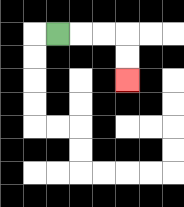{'start': '[2, 1]', 'end': '[5, 3]', 'path_directions': 'R,R,R,D,D', 'path_coordinates': '[[2, 1], [3, 1], [4, 1], [5, 1], [5, 2], [5, 3]]'}